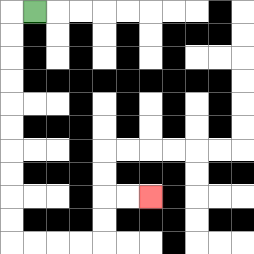{'start': '[1, 0]', 'end': '[6, 8]', 'path_directions': 'L,D,D,D,D,D,D,D,D,D,D,R,R,R,R,U,U,R,R', 'path_coordinates': '[[1, 0], [0, 0], [0, 1], [0, 2], [0, 3], [0, 4], [0, 5], [0, 6], [0, 7], [0, 8], [0, 9], [0, 10], [1, 10], [2, 10], [3, 10], [4, 10], [4, 9], [4, 8], [5, 8], [6, 8]]'}